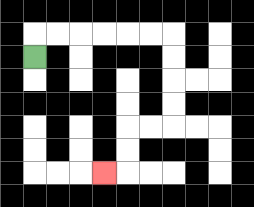{'start': '[1, 2]', 'end': '[4, 7]', 'path_directions': 'U,R,R,R,R,R,R,D,D,D,D,L,L,D,D,L', 'path_coordinates': '[[1, 2], [1, 1], [2, 1], [3, 1], [4, 1], [5, 1], [6, 1], [7, 1], [7, 2], [7, 3], [7, 4], [7, 5], [6, 5], [5, 5], [5, 6], [5, 7], [4, 7]]'}